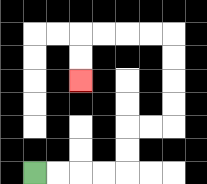{'start': '[1, 7]', 'end': '[3, 3]', 'path_directions': 'R,R,R,R,U,U,R,R,U,U,U,U,L,L,L,L,D,D', 'path_coordinates': '[[1, 7], [2, 7], [3, 7], [4, 7], [5, 7], [5, 6], [5, 5], [6, 5], [7, 5], [7, 4], [7, 3], [7, 2], [7, 1], [6, 1], [5, 1], [4, 1], [3, 1], [3, 2], [3, 3]]'}